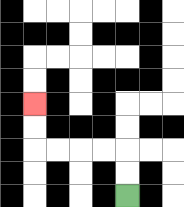{'start': '[5, 8]', 'end': '[1, 4]', 'path_directions': 'U,U,L,L,L,L,U,U', 'path_coordinates': '[[5, 8], [5, 7], [5, 6], [4, 6], [3, 6], [2, 6], [1, 6], [1, 5], [1, 4]]'}